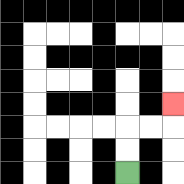{'start': '[5, 7]', 'end': '[7, 4]', 'path_directions': 'U,U,R,R,U', 'path_coordinates': '[[5, 7], [5, 6], [5, 5], [6, 5], [7, 5], [7, 4]]'}